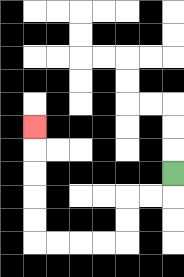{'start': '[7, 7]', 'end': '[1, 5]', 'path_directions': 'D,L,L,D,D,L,L,L,L,U,U,U,U,U', 'path_coordinates': '[[7, 7], [7, 8], [6, 8], [5, 8], [5, 9], [5, 10], [4, 10], [3, 10], [2, 10], [1, 10], [1, 9], [1, 8], [1, 7], [1, 6], [1, 5]]'}